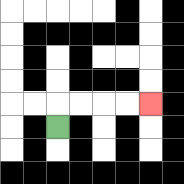{'start': '[2, 5]', 'end': '[6, 4]', 'path_directions': 'U,R,R,R,R', 'path_coordinates': '[[2, 5], [2, 4], [3, 4], [4, 4], [5, 4], [6, 4]]'}